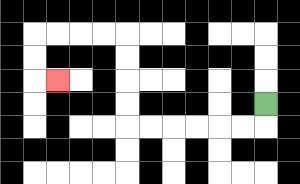{'start': '[11, 4]', 'end': '[2, 3]', 'path_directions': 'D,L,L,L,L,L,L,U,U,U,U,L,L,L,L,D,D,R', 'path_coordinates': '[[11, 4], [11, 5], [10, 5], [9, 5], [8, 5], [7, 5], [6, 5], [5, 5], [5, 4], [5, 3], [5, 2], [5, 1], [4, 1], [3, 1], [2, 1], [1, 1], [1, 2], [1, 3], [2, 3]]'}